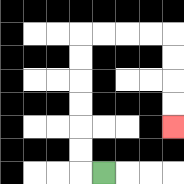{'start': '[4, 7]', 'end': '[7, 5]', 'path_directions': 'L,U,U,U,U,U,U,R,R,R,R,D,D,D,D', 'path_coordinates': '[[4, 7], [3, 7], [3, 6], [3, 5], [3, 4], [3, 3], [3, 2], [3, 1], [4, 1], [5, 1], [6, 1], [7, 1], [7, 2], [7, 3], [7, 4], [7, 5]]'}